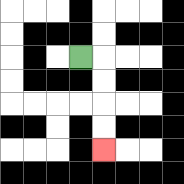{'start': '[3, 2]', 'end': '[4, 6]', 'path_directions': 'R,D,D,D,D', 'path_coordinates': '[[3, 2], [4, 2], [4, 3], [4, 4], [4, 5], [4, 6]]'}